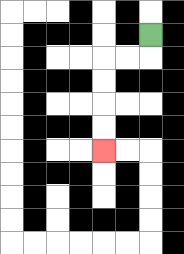{'start': '[6, 1]', 'end': '[4, 6]', 'path_directions': 'D,L,L,D,D,D,D', 'path_coordinates': '[[6, 1], [6, 2], [5, 2], [4, 2], [4, 3], [4, 4], [4, 5], [4, 6]]'}